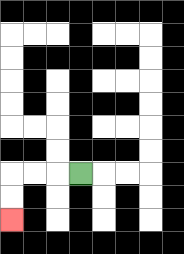{'start': '[3, 7]', 'end': '[0, 9]', 'path_directions': 'L,L,L,D,D', 'path_coordinates': '[[3, 7], [2, 7], [1, 7], [0, 7], [0, 8], [0, 9]]'}